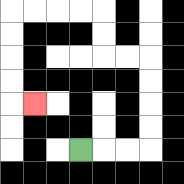{'start': '[3, 6]', 'end': '[1, 4]', 'path_directions': 'R,R,R,U,U,U,U,L,L,U,U,L,L,L,L,D,D,D,D,R', 'path_coordinates': '[[3, 6], [4, 6], [5, 6], [6, 6], [6, 5], [6, 4], [6, 3], [6, 2], [5, 2], [4, 2], [4, 1], [4, 0], [3, 0], [2, 0], [1, 0], [0, 0], [0, 1], [0, 2], [0, 3], [0, 4], [1, 4]]'}